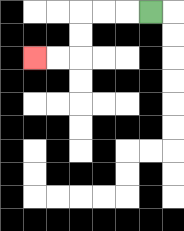{'start': '[6, 0]', 'end': '[1, 2]', 'path_directions': 'L,L,L,D,D,L,L', 'path_coordinates': '[[6, 0], [5, 0], [4, 0], [3, 0], [3, 1], [3, 2], [2, 2], [1, 2]]'}